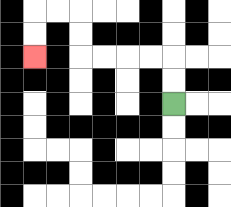{'start': '[7, 4]', 'end': '[1, 2]', 'path_directions': 'U,U,L,L,L,L,U,U,L,L,D,D', 'path_coordinates': '[[7, 4], [7, 3], [7, 2], [6, 2], [5, 2], [4, 2], [3, 2], [3, 1], [3, 0], [2, 0], [1, 0], [1, 1], [1, 2]]'}